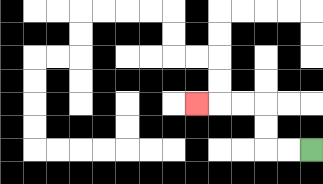{'start': '[13, 6]', 'end': '[8, 4]', 'path_directions': 'L,L,U,U,L,L,L', 'path_coordinates': '[[13, 6], [12, 6], [11, 6], [11, 5], [11, 4], [10, 4], [9, 4], [8, 4]]'}